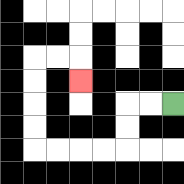{'start': '[7, 4]', 'end': '[3, 3]', 'path_directions': 'L,L,D,D,L,L,L,L,U,U,U,U,R,R,D', 'path_coordinates': '[[7, 4], [6, 4], [5, 4], [5, 5], [5, 6], [4, 6], [3, 6], [2, 6], [1, 6], [1, 5], [1, 4], [1, 3], [1, 2], [2, 2], [3, 2], [3, 3]]'}